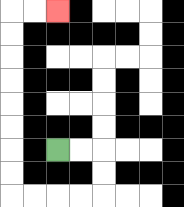{'start': '[2, 6]', 'end': '[2, 0]', 'path_directions': 'R,R,D,D,L,L,L,L,U,U,U,U,U,U,U,U,R,R', 'path_coordinates': '[[2, 6], [3, 6], [4, 6], [4, 7], [4, 8], [3, 8], [2, 8], [1, 8], [0, 8], [0, 7], [0, 6], [0, 5], [0, 4], [0, 3], [0, 2], [0, 1], [0, 0], [1, 0], [2, 0]]'}